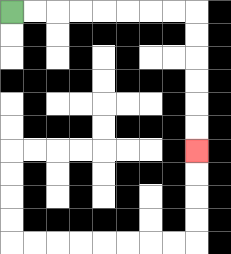{'start': '[0, 0]', 'end': '[8, 6]', 'path_directions': 'R,R,R,R,R,R,R,R,D,D,D,D,D,D', 'path_coordinates': '[[0, 0], [1, 0], [2, 0], [3, 0], [4, 0], [5, 0], [6, 0], [7, 0], [8, 0], [8, 1], [8, 2], [8, 3], [8, 4], [8, 5], [8, 6]]'}